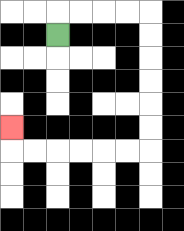{'start': '[2, 1]', 'end': '[0, 5]', 'path_directions': 'U,R,R,R,R,D,D,D,D,D,D,L,L,L,L,L,L,U', 'path_coordinates': '[[2, 1], [2, 0], [3, 0], [4, 0], [5, 0], [6, 0], [6, 1], [6, 2], [6, 3], [6, 4], [6, 5], [6, 6], [5, 6], [4, 6], [3, 6], [2, 6], [1, 6], [0, 6], [0, 5]]'}